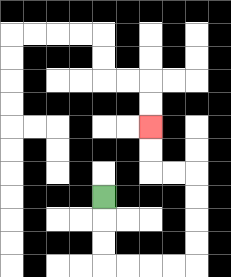{'start': '[4, 8]', 'end': '[6, 5]', 'path_directions': 'D,D,D,R,R,R,R,U,U,U,U,L,L,U,U', 'path_coordinates': '[[4, 8], [4, 9], [4, 10], [4, 11], [5, 11], [6, 11], [7, 11], [8, 11], [8, 10], [8, 9], [8, 8], [8, 7], [7, 7], [6, 7], [6, 6], [6, 5]]'}